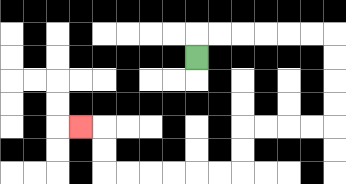{'start': '[8, 2]', 'end': '[3, 5]', 'path_directions': 'U,R,R,R,R,R,R,D,D,D,D,L,L,L,L,D,D,L,L,L,L,L,L,U,U,L', 'path_coordinates': '[[8, 2], [8, 1], [9, 1], [10, 1], [11, 1], [12, 1], [13, 1], [14, 1], [14, 2], [14, 3], [14, 4], [14, 5], [13, 5], [12, 5], [11, 5], [10, 5], [10, 6], [10, 7], [9, 7], [8, 7], [7, 7], [6, 7], [5, 7], [4, 7], [4, 6], [4, 5], [3, 5]]'}